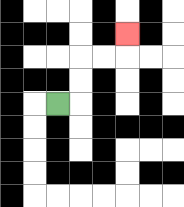{'start': '[2, 4]', 'end': '[5, 1]', 'path_directions': 'R,U,U,R,R,U', 'path_coordinates': '[[2, 4], [3, 4], [3, 3], [3, 2], [4, 2], [5, 2], [5, 1]]'}